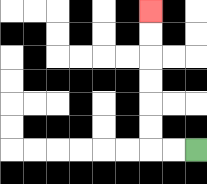{'start': '[8, 6]', 'end': '[6, 0]', 'path_directions': 'L,L,U,U,U,U,U,U', 'path_coordinates': '[[8, 6], [7, 6], [6, 6], [6, 5], [6, 4], [6, 3], [6, 2], [6, 1], [6, 0]]'}